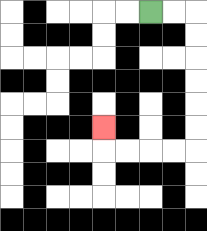{'start': '[6, 0]', 'end': '[4, 5]', 'path_directions': 'R,R,D,D,D,D,D,D,L,L,L,L,U', 'path_coordinates': '[[6, 0], [7, 0], [8, 0], [8, 1], [8, 2], [8, 3], [8, 4], [8, 5], [8, 6], [7, 6], [6, 6], [5, 6], [4, 6], [4, 5]]'}